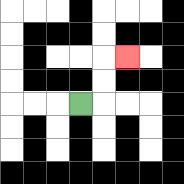{'start': '[3, 4]', 'end': '[5, 2]', 'path_directions': 'R,U,U,R', 'path_coordinates': '[[3, 4], [4, 4], [4, 3], [4, 2], [5, 2]]'}